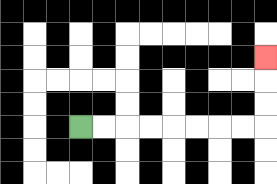{'start': '[3, 5]', 'end': '[11, 2]', 'path_directions': 'R,R,R,R,R,R,R,R,U,U,U', 'path_coordinates': '[[3, 5], [4, 5], [5, 5], [6, 5], [7, 5], [8, 5], [9, 5], [10, 5], [11, 5], [11, 4], [11, 3], [11, 2]]'}